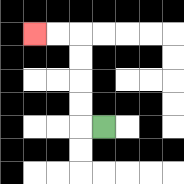{'start': '[4, 5]', 'end': '[1, 1]', 'path_directions': 'L,U,U,U,U,L,L', 'path_coordinates': '[[4, 5], [3, 5], [3, 4], [3, 3], [3, 2], [3, 1], [2, 1], [1, 1]]'}